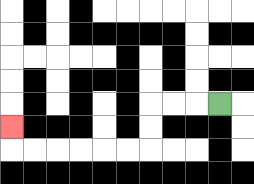{'start': '[9, 4]', 'end': '[0, 5]', 'path_directions': 'L,L,L,D,D,L,L,L,L,L,L,U', 'path_coordinates': '[[9, 4], [8, 4], [7, 4], [6, 4], [6, 5], [6, 6], [5, 6], [4, 6], [3, 6], [2, 6], [1, 6], [0, 6], [0, 5]]'}